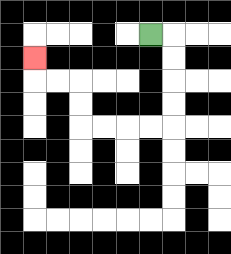{'start': '[6, 1]', 'end': '[1, 2]', 'path_directions': 'R,D,D,D,D,L,L,L,L,U,U,L,L,U', 'path_coordinates': '[[6, 1], [7, 1], [7, 2], [7, 3], [7, 4], [7, 5], [6, 5], [5, 5], [4, 5], [3, 5], [3, 4], [3, 3], [2, 3], [1, 3], [1, 2]]'}